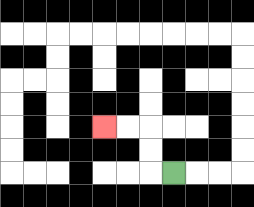{'start': '[7, 7]', 'end': '[4, 5]', 'path_directions': 'L,U,U,L,L', 'path_coordinates': '[[7, 7], [6, 7], [6, 6], [6, 5], [5, 5], [4, 5]]'}